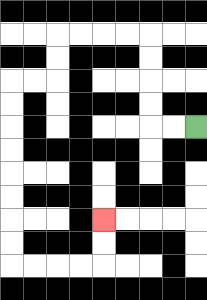{'start': '[8, 5]', 'end': '[4, 9]', 'path_directions': 'L,L,U,U,U,U,L,L,L,L,D,D,L,L,D,D,D,D,D,D,D,D,R,R,R,R,U,U', 'path_coordinates': '[[8, 5], [7, 5], [6, 5], [6, 4], [6, 3], [6, 2], [6, 1], [5, 1], [4, 1], [3, 1], [2, 1], [2, 2], [2, 3], [1, 3], [0, 3], [0, 4], [0, 5], [0, 6], [0, 7], [0, 8], [0, 9], [0, 10], [0, 11], [1, 11], [2, 11], [3, 11], [4, 11], [4, 10], [4, 9]]'}